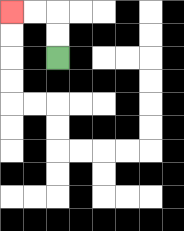{'start': '[2, 2]', 'end': '[0, 0]', 'path_directions': 'U,U,L,L', 'path_coordinates': '[[2, 2], [2, 1], [2, 0], [1, 0], [0, 0]]'}